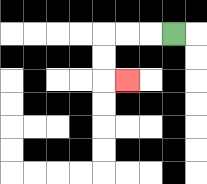{'start': '[7, 1]', 'end': '[5, 3]', 'path_directions': 'L,L,L,D,D,R', 'path_coordinates': '[[7, 1], [6, 1], [5, 1], [4, 1], [4, 2], [4, 3], [5, 3]]'}